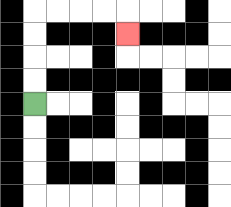{'start': '[1, 4]', 'end': '[5, 1]', 'path_directions': 'U,U,U,U,R,R,R,R,D', 'path_coordinates': '[[1, 4], [1, 3], [1, 2], [1, 1], [1, 0], [2, 0], [3, 0], [4, 0], [5, 0], [5, 1]]'}